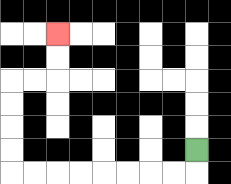{'start': '[8, 6]', 'end': '[2, 1]', 'path_directions': 'D,L,L,L,L,L,L,L,L,U,U,U,U,R,R,U,U', 'path_coordinates': '[[8, 6], [8, 7], [7, 7], [6, 7], [5, 7], [4, 7], [3, 7], [2, 7], [1, 7], [0, 7], [0, 6], [0, 5], [0, 4], [0, 3], [1, 3], [2, 3], [2, 2], [2, 1]]'}